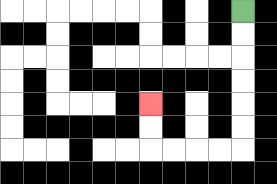{'start': '[10, 0]', 'end': '[6, 4]', 'path_directions': 'D,D,D,D,D,D,L,L,L,L,U,U', 'path_coordinates': '[[10, 0], [10, 1], [10, 2], [10, 3], [10, 4], [10, 5], [10, 6], [9, 6], [8, 6], [7, 6], [6, 6], [6, 5], [6, 4]]'}